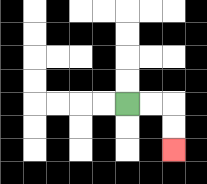{'start': '[5, 4]', 'end': '[7, 6]', 'path_directions': 'R,R,D,D', 'path_coordinates': '[[5, 4], [6, 4], [7, 4], [7, 5], [7, 6]]'}